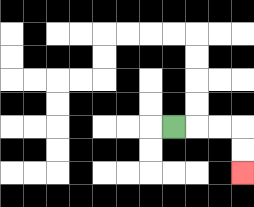{'start': '[7, 5]', 'end': '[10, 7]', 'path_directions': 'R,R,R,D,D', 'path_coordinates': '[[7, 5], [8, 5], [9, 5], [10, 5], [10, 6], [10, 7]]'}